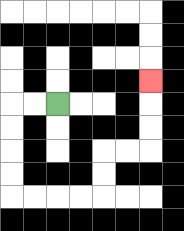{'start': '[2, 4]', 'end': '[6, 3]', 'path_directions': 'L,L,D,D,D,D,R,R,R,R,U,U,R,R,U,U,U', 'path_coordinates': '[[2, 4], [1, 4], [0, 4], [0, 5], [0, 6], [0, 7], [0, 8], [1, 8], [2, 8], [3, 8], [4, 8], [4, 7], [4, 6], [5, 6], [6, 6], [6, 5], [6, 4], [6, 3]]'}